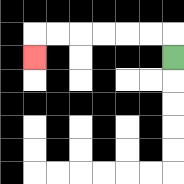{'start': '[7, 2]', 'end': '[1, 2]', 'path_directions': 'U,L,L,L,L,L,L,D', 'path_coordinates': '[[7, 2], [7, 1], [6, 1], [5, 1], [4, 1], [3, 1], [2, 1], [1, 1], [1, 2]]'}